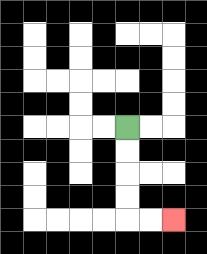{'start': '[5, 5]', 'end': '[7, 9]', 'path_directions': 'D,D,D,D,R,R', 'path_coordinates': '[[5, 5], [5, 6], [5, 7], [5, 8], [5, 9], [6, 9], [7, 9]]'}